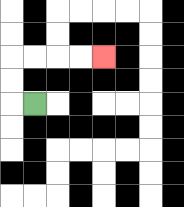{'start': '[1, 4]', 'end': '[4, 2]', 'path_directions': 'L,U,U,R,R,R,R', 'path_coordinates': '[[1, 4], [0, 4], [0, 3], [0, 2], [1, 2], [2, 2], [3, 2], [4, 2]]'}